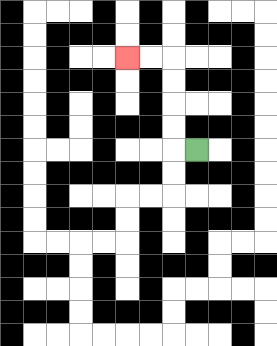{'start': '[8, 6]', 'end': '[5, 2]', 'path_directions': 'L,U,U,U,U,L,L', 'path_coordinates': '[[8, 6], [7, 6], [7, 5], [7, 4], [7, 3], [7, 2], [6, 2], [5, 2]]'}